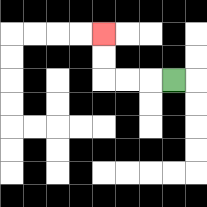{'start': '[7, 3]', 'end': '[4, 1]', 'path_directions': 'L,L,L,U,U', 'path_coordinates': '[[7, 3], [6, 3], [5, 3], [4, 3], [4, 2], [4, 1]]'}